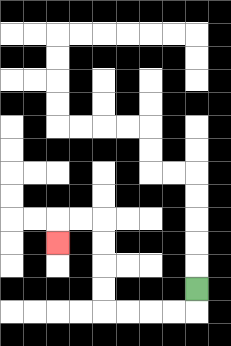{'start': '[8, 12]', 'end': '[2, 10]', 'path_directions': 'D,L,L,L,L,U,U,U,U,L,L,D', 'path_coordinates': '[[8, 12], [8, 13], [7, 13], [6, 13], [5, 13], [4, 13], [4, 12], [4, 11], [4, 10], [4, 9], [3, 9], [2, 9], [2, 10]]'}